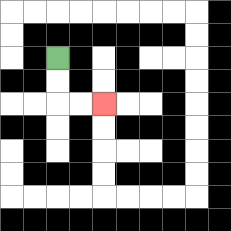{'start': '[2, 2]', 'end': '[4, 4]', 'path_directions': 'D,D,R,R', 'path_coordinates': '[[2, 2], [2, 3], [2, 4], [3, 4], [4, 4]]'}